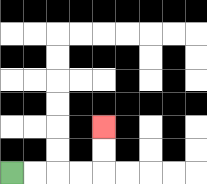{'start': '[0, 7]', 'end': '[4, 5]', 'path_directions': 'R,R,R,R,U,U', 'path_coordinates': '[[0, 7], [1, 7], [2, 7], [3, 7], [4, 7], [4, 6], [4, 5]]'}